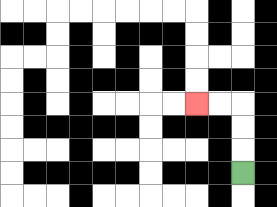{'start': '[10, 7]', 'end': '[8, 4]', 'path_directions': 'U,U,U,L,L', 'path_coordinates': '[[10, 7], [10, 6], [10, 5], [10, 4], [9, 4], [8, 4]]'}